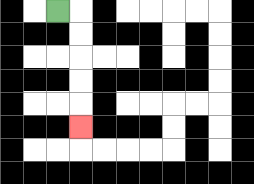{'start': '[2, 0]', 'end': '[3, 5]', 'path_directions': 'R,D,D,D,D,D', 'path_coordinates': '[[2, 0], [3, 0], [3, 1], [3, 2], [3, 3], [3, 4], [3, 5]]'}